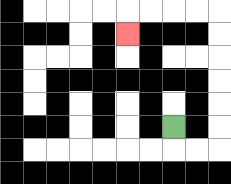{'start': '[7, 5]', 'end': '[5, 1]', 'path_directions': 'D,R,R,U,U,U,U,U,U,L,L,L,L,D', 'path_coordinates': '[[7, 5], [7, 6], [8, 6], [9, 6], [9, 5], [9, 4], [9, 3], [9, 2], [9, 1], [9, 0], [8, 0], [7, 0], [6, 0], [5, 0], [5, 1]]'}